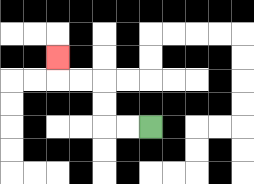{'start': '[6, 5]', 'end': '[2, 2]', 'path_directions': 'L,L,U,U,L,L,U', 'path_coordinates': '[[6, 5], [5, 5], [4, 5], [4, 4], [4, 3], [3, 3], [2, 3], [2, 2]]'}